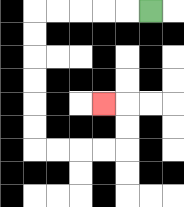{'start': '[6, 0]', 'end': '[4, 4]', 'path_directions': 'L,L,L,L,L,D,D,D,D,D,D,R,R,R,R,U,U,L', 'path_coordinates': '[[6, 0], [5, 0], [4, 0], [3, 0], [2, 0], [1, 0], [1, 1], [1, 2], [1, 3], [1, 4], [1, 5], [1, 6], [2, 6], [3, 6], [4, 6], [5, 6], [5, 5], [5, 4], [4, 4]]'}